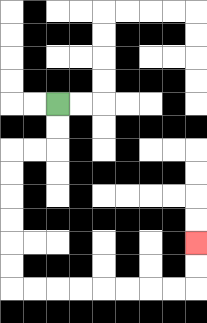{'start': '[2, 4]', 'end': '[8, 10]', 'path_directions': 'D,D,L,L,D,D,D,D,D,D,R,R,R,R,R,R,R,R,U,U', 'path_coordinates': '[[2, 4], [2, 5], [2, 6], [1, 6], [0, 6], [0, 7], [0, 8], [0, 9], [0, 10], [0, 11], [0, 12], [1, 12], [2, 12], [3, 12], [4, 12], [5, 12], [6, 12], [7, 12], [8, 12], [8, 11], [8, 10]]'}